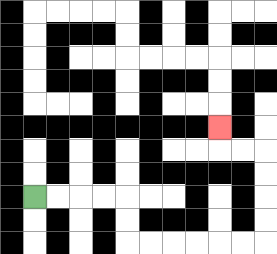{'start': '[1, 8]', 'end': '[9, 5]', 'path_directions': 'R,R,R,R,D,D,R,R,R,R,R,R,U,U,U,U,L,L,U', 'path_coordinates': '[[1, 8], [2, 8], [3, 8], [4, 8], [5, 8], [5, 9], [5, 10], [6, 10], [7, 10], [8, 10], [9, 10], [10, 10], [11, 10], [11, 9], [11, 8], [11, 7], [11, 6], [10, 6], [9, 6], [9, 5]]'}